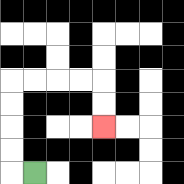{'start': '[1, 7]', 'end': '[4, 5]', 'path_directions': 'L,U,U,U,U,R,R,R,R,D,D', 'path_coordinates': '[[1, 7], [0, 7], [0, 6], [0, 5], [0, 4], [0, 3], [1, 3], [2, 3], [3, 3], [4, 3], [4, 4], [4, 5]]'}